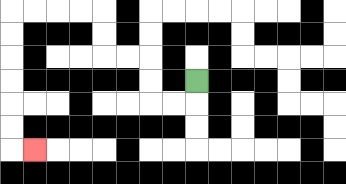{'start': '[8, 3]', 'end': '[1, 6]', 'path_directions': 'D,L,L,U,U,L,L,U,U,L,L,L,L,D,D,D,D,D,D,R', 'path_coordinates': '[[8, 3], [8, 4], [7, 4], [6, 4], [6, 3], [6, 2], [5, 2], [4, 2], [4, 1], [4, 0], [3, 0], [2, 0], [1, 0], [0, 0], [0, 1], [0, 2], [0, 3], [0, 4], [0, 5], [0, 6], [1, 6]]'}